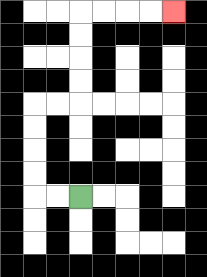{'start': '[3, 8]', 'end': '[7, 0]', 'path_directions': 'L,L,U,U,U,U,R,R,U,U,U,U,R,R,R,R', 'path_coordinates': '[[3, 8], [2, 8], [1, 8], [1, 7], [1, 6], [1, 5], [1, 4], [2, 4], [3, 4], [3, 3], [3, 2], [3, 1], [3, 0], [4, 0], [5, 0], [6, 0], [7, 0]]'}